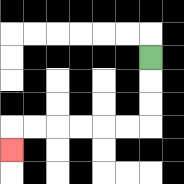{'start': '[6, 2]', 'end': '[0, 6]', 'path_directions': 'D,D,D,L,L,L,L,L,L,D', 'path_coordinates': '[[6, 2], [6, 3], [6, 4], [6, 5], [5, 5], [4, 5], [3, 5], [2, 5], [1, 5], [0, 5], [0, 6]]'}